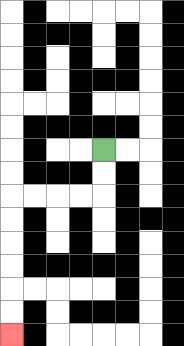{'start': '[4, 6]', 'end': '[0, 14]', 'path_directions': 'D,D,L,L,L,L,D,D,D,D,D,D', 'path_coordinates': '[[4, 6], [4, 7], [4, 8], [3, 8], [2, 8], [1, 8], [0, 8], [0, 9], [0, 10], [0, 11], [0, 12], [0, 13], [0, 14]]'}